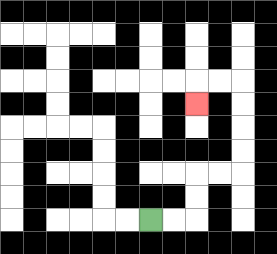{'start': '[6, 9]', 'end': '[8, 4]', 'path_directions': 'R,R,U,U,R,R,U,U,U,U,L,L,D', 'path_coordinates': '[[6, 9], [7, 9], [8, 9], [8, 8], [8, 7], [9, 7], [10, 7], [10, 6], [10, 5], [10, 4], [10, 3], [9, 3], [8, 3], [8, 4]]'}